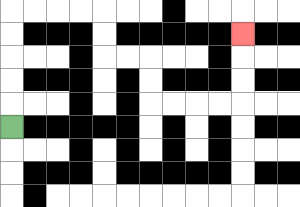{'start': '[0, 5]', 'end': '[10, 1]', 'path_directions': 'U,U,U,U,U,R,R,R,R,D,D,R,R,D,D,R,R,R,R,U,U,U', 'path_coordinates': '[[0, 5], [0, 4], [0, 3], [0, 2], [0, 1], [0, 0], [1, 0], [2, 0], [3, 0], [4, 0], [4, 1], [4, 2], [5, 2], [6, 2], [6, 3], [6, 4], [7, 4], [8, 4], [9, 4], [10, 4], [10, 3], [10, 2], [10, 1]]'}